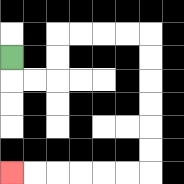{'start': '[0, 2]', 'end': '[0, 7]', 'path_directions': 'D,R,R,U,U,R,R,R,R,D,D,D,D,D,D,L,L,L,L,L,L', 'path_coordinates': '[[0, 2], [0, 3], [1, 3], [2, 3], [2, 2], [2, 1], [3, 1], [4, 1], [5, 1], [6, 1], [6, 2], [6, 3], [6, 4], [6, 5], [6, 6], [6, 7], [5, 7], [4, 7], [3, 7], [2, 7], [1, 7], [0, 7]]'}